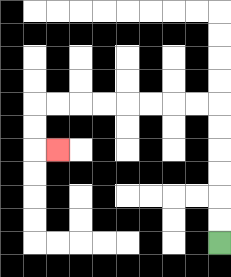{'start': '[9, 10]', 'end': '[2, 6]', 'path_directions': 'U,U,U,U,U,U,L,L,L,L,L,L,L,L,D,D,R', 'path_coordinates': '[[9, 10], [9, 9], [9, 8], [9, 7], [9, 6], [9, 5], [9, 4], [8, 4], [7, 4], [6, 4], [5, 4], [4, 4], [3, 4], [2, 4], [1, 4], [1, 5], [1, 6], [2, 6]]'}